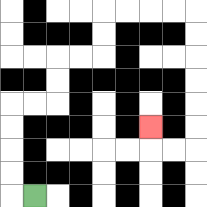{'start': '[1, 8]', 'end': '[6, 5]', 'path_directions': 'L,U,U,U,U,R,R,U,U,R,R,U,U,R,R,R,R,D,D,D,D,D,D,L,L,U', 'path_coordinates': '[[1, 8], [0, 8], [0, 7], [0, 6], [0, 5], [0, 4], [1, 4], [2, 4], [2, 3], [2, 2], [3, 2], [4, 2], [4, 1], [4, 0], [5, 0], [6, 0], [7, 0], [8, 0], [8, 1], [8, 2], [8, 3], [8, 4], [8, 5], [8, 6], [7, 6], [6, 6], [6, 5]]'}